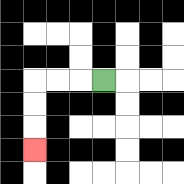{'start': '[4, 3]', 'end': '[1, 6]', 'path_directions': 'L,L,L,D,D,D', 'path_coordinates': '[[4, 3], [3, 3], [2, 3], [1, 3], [1, 4], [1, 5], [1, 6]]'}